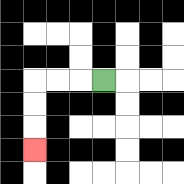{'start': '[4, 3]', 'end': '[1, 6]', 'path_directions': 'L,L,L,D,D,D', 'path_coordinates': '[[4, 3], [3, 3], [2, 3], [1, 3], [1, 4], [1, 5], [1, 6]]'}